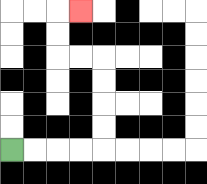{'start': '[0, 6]', 'end': '[3, 0]', 'path_directions': 'R,R,R,R,U,U,U,U,L,L,U,U,R', 'path_coordinates': '[[0, 6], [1, 6], [2, 6], [3, 6], [4, 6], [4, 5], [4, 4], [4, 3], [4, 2], [3, 2], [2, 2], [2, 1], [2, 0], [3, 0]]'}